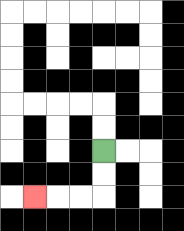{'start': '[4, 6]', 'end': '[1, 8]', 'path_directions': 'D,D,L,L,L', 'path_coordinates': '[[4, 6], [4, 7], [4, 8], [3, 8], [2, 8], [1, 8]]'}